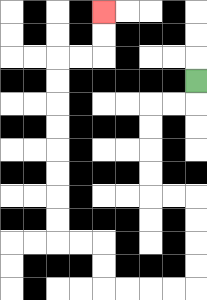{'start': '[8, 3]', 'end': '[4, 0]', 'path_directions': 'D,L,L,D,D,D,D,R,R,D,D,D,D,L,L,L,L,U,U,L,L,U,U,U,U,U,U,U,U,R,R,U,U', 'path_coordinates': '[[8, 3], [8, 4], [7, 4], [6, 4], [6, 5], [6, 6], [6, 7], [6, 8], [7, 8], [8, 8], [8, 9], [8, 10], [8, 11], [8, 12], [7, 12], [6, 12], [5, 12], [4, 12], [4, 11], [4, 10], [3, 10], [2, 10], [2, 9], [2, 8], [2, 7], [2, 6], [2, 5], [2, 4], [2, 3], [2, 2], [3, 2], [4, 2], [4, 1], [4, 0]]'}